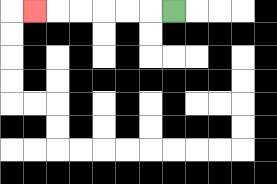{'start': '[7, 0]', 'end': '[1, 0]', 'path_directions': 'L,L,L,L,L,L', 'path_coordinates': '[[7, 0], [6, 0], [5, 0], [4, 0], [3, 0], [2, 0], [1, 0]]'}